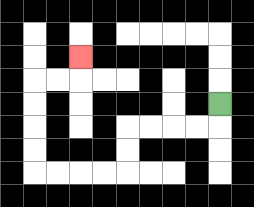{'start': '[9, 4]', 'end': '[3, 2]', 'path_directions': 'D,L,L,L,L,D,D,L,L,L,L,U,U,U,U,R,R,U', 'path_coordinates': '[[9, 4], [9, 5], [8, 5], [7, 5], [6, 5], [5, 5], [5, 6], [5, 7], [4, 7], [3, 7], [2, 7], [1, 7], [1, 6], [1, 5], [1, 4], [1, 3], [2, 3], [3, 3], [3, 2]]'}